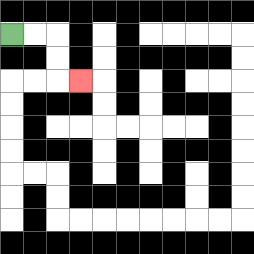{'start': '[0, 1]', 'end': '[3, 3]', 'path_directions': 'R,R,D,D,R', 'path_coordinates': '[[0, 1], [1, 1], [2, 1], [2, 2], [2, 3], [3, 3]]'}